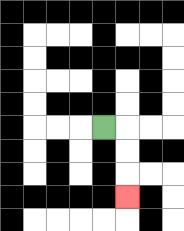{'start': '[4, 5]', 'end': '[5, 8]', 'path_directions': 'R,D,D,D', 'path_coordinates': '[[4, 5], [5, 5], [5, 6], [5, 7], [5, 8]]'}